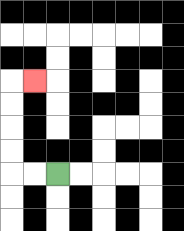{'start': '[2, 7]', 'end': '[1, 3]', 'path_directions': 'L,L,U,U,U,U,R', 'path_coordinates': '[[2, 7], [1, 7], [0, 7], [0, 6], [0, 5], [0, 4], [0, 3], [1, 3]]'}